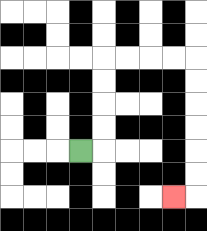{'start': '[3, 6]', 'end': '[7, 8]', 'path_directions': 'R,U,U,U,U,R,R,R,R,D,D,D,D,D,D,L', 'path_coordinates': '[[3, 6], [4, 6], [4, 5], [4, 4], [4, 3], [4, 2], [5, 2], [6, 2], [7, 2], [8, 2], [8, 3], [8, 4], [8, 5], [8, 6], [8, 7], [8, 8], [7, 8]]'}